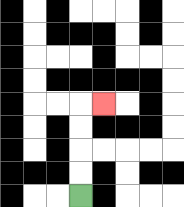{'start': '[3, 8]', 'end': '[4, 4]', 'path_directions': 'U,U,U,U,R', 'path_coordinates': '[[3, 8], [3, 7], [3, 6], [3, 5], [3, 4], [4, 4]]'}